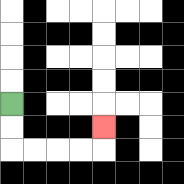{'start': '[0, 4]', 'end': '[4, 5]', 'path_directions': 'D,D,R,R,R,R,U', 'path_coordinates': '[[0, 4], [0, 5], [0, 6], [1, 6], [2, 6], [3, 6], [4, 6], [4, 5]]'}